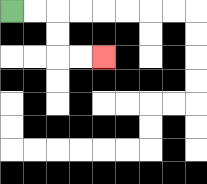{'start': '[0, 0]', 'end': '[4, 2]', 'path_directions': 'R,R,D,D,R,R', 'path_coordinates': '[[0, 0], [1, 0], [2, 0], [2, 1], [2, 2], [3, 2], [4, 2]]'}